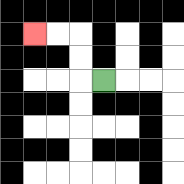{'start': '[4, 3]', 'end': '[1, 1]', 'path_directions': 'L,U,U,L,L', 'path_coordinates': '[[4, 3], [3, 3], [3, 2], [3, 1], [2, 1], [1, 1]]'}